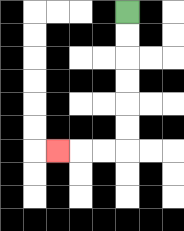{'start': '[5, 0]', 'end': '[2, 6]', 'path_directions': 'D,D,D,D,D,D,L,L,L', 'path_coordinates': '[[5, 0], [5, 1], [5, 2], [5, 3], [5, 4], [5, 5], [5, 6], [4, 6], [3, 6], [2, 6]]'}